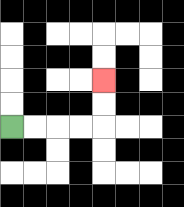{'start': '[0, 5]', 'end': '[4, 3]', 'path_directions': 'R,R,R,R,U,U', 'path_coordinates': '[[0, 5], [1, 5], [2, 5], [3, 5], [4, 5], [4, 4], [4, 3]]'}